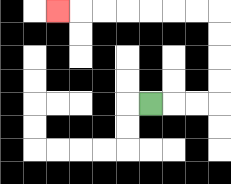{'start': '[6, 4]', 'end': '[2, 0]', 'path_directions': 'R,R,R,U,U,U,U,L,L,L,L,L,L,L', 'path_coordinates': '[[6, 4], [7, 4], [8, 4], [9, 4], [9, 3], [9, 2], [9, 1], [9, 0], [8, 0], [7, 0], [6, 0], [5, 0], [4, 0], [3, 0], [2, 0]]'}